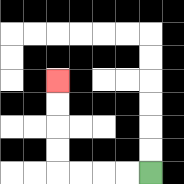{'start': '[6, 7]', 'end': '[2, 3]', 'path_directions': 'L,L,L,L,U,U,U,U', 'path_coordinates': '[[6, 7], [5, 7], [4, 7], [3, 7], [2, 7], [2, 6], [2, 5], [2, 4], [2, 3]]'}